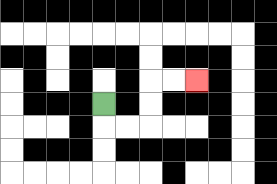{'start': '[4, 4]', 'end': '[8, 3]', 'path_directions': 'D,R,R,U,U,R,R', 'path_coordinates': '[[4, 4], [4, 5], [5, 5], [6, 5], [6, 4], [6, 3], [7, 3], [8, 3]]'}